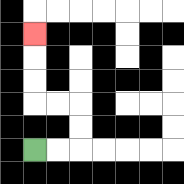{'start': '[1, 6]', 'end': '[1, 1]', 'path_directions': 'R,R,U,U,L,L,U,U,U', 'path_coordinates': '[[1, 6], [2, 6], [3, 6], [3, 5], [3, 4], [2, 4], [1, 4], [1, 3], [1, 2], [1, 1]]'}